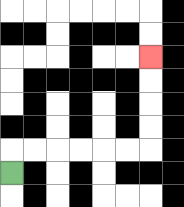{'start': '[0, 7]', 'end': '[6, 2]', 'path_directions': 'U,R,R,R,R,R,R,U,U,U,U', 'path_coordinates': '[[0, 7], [0, 6], [1, 6], [2, 6], [3, 6], [4, 6], [5, 6], [6, 6], [6, 5], [6, 4], [6, 3], [6, 2]]'}